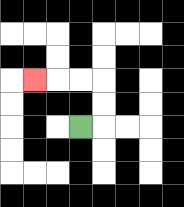{'start': '[3, 5]', 'end': '[1, 3]', 'path_directions': 'R,U,U,L,L,L', 'path_coordinates': '[[3, 5], [4, 5], [4, 4], [4, 3], [3, 3], [2, 3], [1, 3]]'}